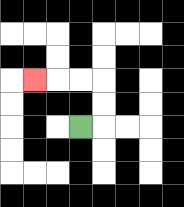{'start': '[3, 5]', 'end': '[1, 3]', 'path_directions': 'R,U,U,L,L,L', 'path_coordinates': '[[3, 5], [4, 5], [4, 4], [4, 3], [3, 3], [2, 3], [1, 3]]'}